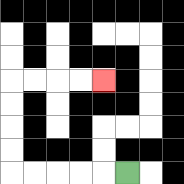{'start': '[5, 7]', 'end': '[4, 3]', 'path_directions': 'L,L,L,L,L,U,U,U,U,R,R,R,R', 'path_coordinates': '[[5, 7], [4, 7], [3, 7], [2, 7], [1, 7], [0, 7], [0, 6], [0, 5], [0, 4], [0, 3], [1, 3], [2, 3], [3, 3], [4, 3]]'}